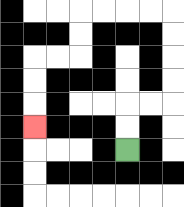{'start': '[5, 6]', 'end': '[1, 5]', 'path_directions': 'U,U,R,R,U,U,U,U,L,L,L,L,D,D,L,L,D,D,D', 'path_coordinates': '[[5, 6], [5, 5], [5, 4], [6, 4], [7, 4], [7, 3], [7, 2], [7, 1], [7, 0], [6, 0], [5, 0], [4, 0], [3, 0], [3, 1], [3, 2], [2, 2], [1, 2], [1, 3], [1, 4], [1, 5]]'}